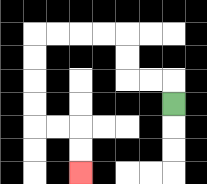{'start': '[7, 4]', 'end': '[3, 7]', 'path_directions': 'U,L,L,U,U,L,L,L,L,D,D,D,D,R,R,D,D', 'path_coordinates': '[[7, 4], [7, 3], [6, 3], [5, 3], [5, 2], [5, 1], [4, 1], [3, 1], [2, 1], [1, 1], [1, 2], [1, 3], [1, 4], [1, 5], [2, 5], [3, 5], [3, 6], [3, 7]]'}